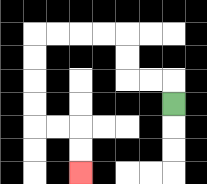{'start': '[7, 4]', 'end': '[3, 7]', 'path_directions': 'U,L,L,U,U,L,L,L,L,D,D,D,D,R,R,D,D', 'path_coordinates': '[[7, 4], [7, 3], [6, 3], [5, 3], [5, 2], [5, 1], [4, 1], [3, 1], [2, 1], [1, 1], [1, 2], [1, 3], [1, 4], [1, 5], [2, 5], [3, 5], [3, 6], [3, 7]]'}